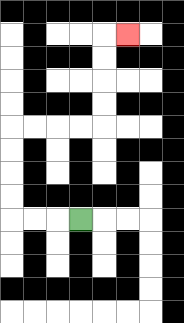{'start': '[3, 9]', 'end': '[5, 1]', 'path_directions': 'L,L,L,U,U,U,U,R,R,R,R,U,U,U,U,R', 'path_coordinates': '[[3, 9], [2, 9], [1, 9], [0, 9], [0, 8], [0, 7], [0, 6], [0, 5], [1, 5], [2, 5], [3, 5], [4, 5], [4, 4], [4, 3], [4, 2], [4, 1], [5, 1]]'}